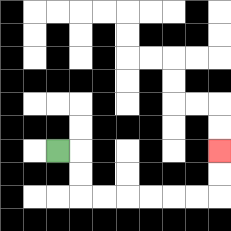{'start': '[2, 6]', 'end': '[9, 6]', 'path_directions': 'R,D,D,R,R,R,R,R,R,U,U', 'path_coordinates': '[[2, 6], [3, 6], [3, 7], [3, 8], [4, 8], [5, 8], [6, 8], [7, 8], [8, 8], [9, 8], [9, 7], [9, 6]]'}